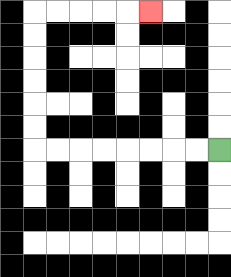{'start': '[9, 6]', 'end': '[6, 0]', 'path_directions': 'L,L,L,L,L,L,L,L,U,U,U,U,U,U,R,R,R,R,R', 'path_coordinates': '[[9, 6], [8, 6], [7, 6], [6, 6], [5, 6], [4, 6], [3, 6], [2, 6], [1, 6], [1, 5], [1, 4], [1, 3], [1, 2], [1, 1], [1, 0], [2, 0], [3, 0], [4, 0], [5, 0], [6, 0]]'}